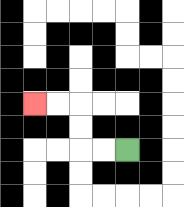{'start': '[5, 6]', 'end': '[1, 4]', 'path_directions': 'L,L,U,U,L,L', 'path_coordinates': '[[5, 6], [4, 6], [3, 6], [3, 5], [3, 4], [2, 4], [1, 4]]'}